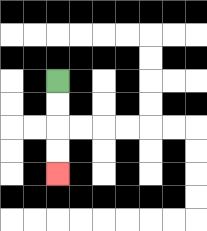{'start': '[2, 3]', 'end': '[2, 7]', 'path_directions': 'D,D,D,D', 'path_coordinates': '[[2, 3], [2, 4], [2, 5], [2, 6], [2, 7]]'}